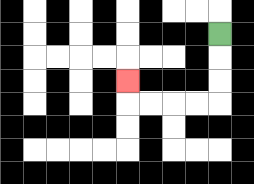{'start': '[9, 1]', 'end': '[5, 3]', 'path_directions': 'D,D,D,L,L,L,L,U', 'path_coordinates': '[[9, 1], [9, 2], [9, 3], [9, 4], [8, 4], [7, 4], [6, 4], [5, 4], [5, 3]]'}